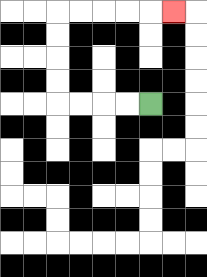{'start': '[6, 4]', 'end': '[7, 0]', 'path_directions': 'L,L,L,L,U,U,U,U,R,R,R,R,R', 'path_coordinates': '[[6, 4], [5, 4], [4, 4], [3, 4], [2, 4], [2, 3], [2, 2], [2, 1], [2, 0], [3, 0], [4, 0], [5, 0], [6, 0], [7, 0]]'}